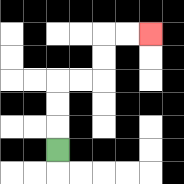{'start': '[2, 6]', 'end': '[6, 1]', 'path_directions': 'U,U,U,R,R,U,U,R,R', 'path_coordinates': '[[2, 6], [2, 5], [2, 4], [2, 3], [3, 3], [4, 3], [4, 2], [4, 1], [5, 1], [6, 1]]'}